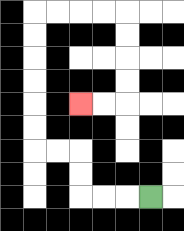{'start': '[6, 8]', 'end': '[3, 4]', 'path_directions': 'L,L,L,U,U,L,L,U,U,U,U,U,U,R,R,R,R,D,D,D,D,L,L', 'path_coordinates': '[[6, 8], [5, 8], [4, 8], [3, 8], [3, 7], [3, 6], [2, 6], [1, 6], [1, 5], [1, 4], [1, 3], [1, 2], [1, 1], [1, 0], [2, 0], [3, 0], [4, 0], [5, 0], [5, 1], [5, 2], [5, 3], [5, 4], [4, 4], [3, 4]]'}